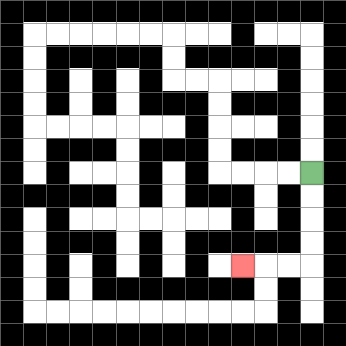{'start': '[13, 7]', 'end': '[10, 11]', 'path_directions': 'D,D,D,D,L,L,L', 'path_coordinates': '[[13, 7], [13, 8], [13, 9], [13, 10], [13, 11], [12, 11], [11, 11], [10, 11]]'}